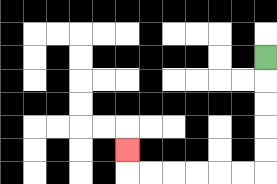{'start': '[11, 2]', 'end': '[5, 6]', 'path_directions': 'D,D,D,D,D,L,L,L,L,L,L,U', 'path_coordinates': '[[11, 2], [11, 3], [11, 4], [11, 5], [11, 6], [11, 7], [10, 7], [9, 7], [8, 7], [7, 7], [6, 7], [5, 7], [5, 6]]'}